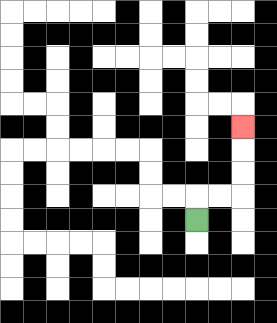{'start': '[8, 9]', 'end': '[10, 5]', 'path_directions': 'U,R,R,U,U,U', 'path_coordinates': '[[8, 9], [8, 8], [9, 8], [10, 8], [10, 7], [10, 6], [10, 5]]'}